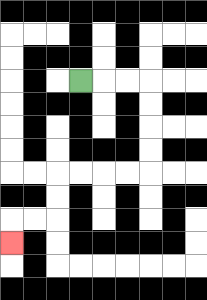{'start': '[3, 3]', 'end': '[0, 10]', 'path_directions': 'R,R,R,D,D,D,D,L,L,L,L,D,D,L,L,D', 'path_coordinates': '[[3, 3], [4, 3], [5, 3], [6, 3], [6, 4], [6, 5], [6, 6], [6, 7], [5, 7], [4, 7], [3, 7], [2, 7], [2, 8], [2, 9], [1, 9], [0, 9], [0, 10]]'}